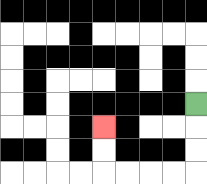{'start': '[8, 4]', 'end': '[4, 5]', 'path_directions': 'D,D,D,L,L,L,L,U,U', 'path_coordinates': '[[8, 4], [8, 5], [8, 6], [8, 7], [7, 7], [6, 7], [5, 7], [4, 7], [4, 6], [4, 5]]'}